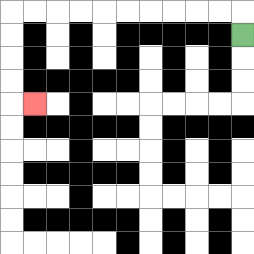{'start': '[10, 1]', 'end': '[1, 4]', 'path_directions': 'U,L,L,L,L,L,L,L,L,L,L,D,D,D,D,R', 'path_coordinates': '[[10, 1], [10, 0], [9, 0], [8, 0], [7, 0], [6, 0], [5, 0], [4, 0], [3, 0], [2, 0], [1, 0], [0, 0], [0, 1], [0, 2], [0, 3], [0, 4], [1, 4]]'}